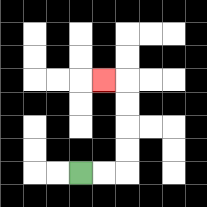{'start': '[3, 7]', 'end': '[4, 3]', 'path_directions': 'R,R,U,U,U,U,L', 'path_coordinates': '[[3, 7], [4, 7], [5, 7], [5, 6], [5, 5], [5, 4], [5, 3], [4, 3]]'}